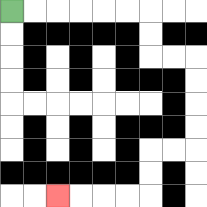{'start': '[0, 0]', 'end': '[2, 8]', 'path_directions': 'R,R,R,R,R,R,D,D,R,R,D,D,D,D,L,L,D,D,L,L,L,L', 'path_coordinates': '[[0, 0], [1, 0], [2, 0], [3, 0], [4, 0], [5, 0], [6, 0], [6, 1], [6, 2], [7, 2], [8, 2], [8, 3], [8, 4], [8, 5], [8, 6], [7, 6], [6, 6], [6, 7], [6, 8], [5, 8], [4, 8], [3, 8], [2, 8]]'}